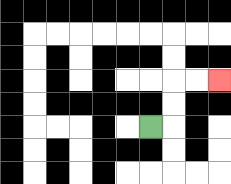{'start': '[6, 5]', 'end': '[9, 3]', 'path_directions': 'R,U,U,R,R', 'path_coordinates': '[[6, 5], [7, 5], [7, 4], [7, 3], [8, 3], [9, 3]]'}